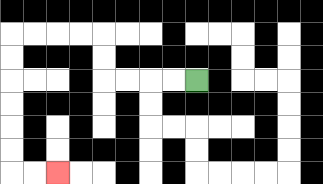{'start': '[8, 3]', 'end': '[2, 7]', 'path_directions': 'L,L,L,L,U,U,L,L,L,L,D,D,D,D,D,D,R,R', 'path_coordinates': '[[8, 3], [7, 3], [6, 3], [5, 3], [4, 3], [4, 2], [4, 1], [3, 1], [2, 1], [1, 1], [0, 1], [0, 2], [0, 3], [0, 4], [0, 5], [0, 6], [0, 7], [1, 7], [2, 7]]'}